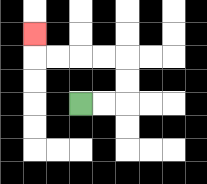{'start': '[3, 4]', 'end': '[1, 1]', 'path_directions': 'R,R,U,U,L,L,L,L,U', 'path_coordinates': '[[3, 4], [4, 4], [5, 4], [5, 3], [5, 2], [4, 2], [3, 2], [2, 2], [1, 2], [1, 1]]'}